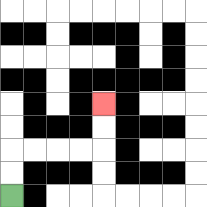{'start': '[0, 8]', 'end': '[4, 4]', 'path_directions': 'U,U,R,R,R,R,U,U', 'path_coordinates': '[[0, 8], [0, 7], [0, 6], [1, 6], [2, 6], [3, 6], [4, 6], [4, 5], [4, 4]]'}